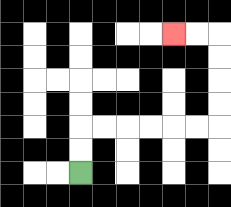{'start': '[3, 7]', 'end': '[7, 1]', 'path_directions': 'U,U,R,R,R,R,R,R,U,U,U,U,L,L', 'path_coordinates': '[[3, 7], [3, 6], [3, 5], [4, 5], [5, 5], [6, 5], [7, 5], [8, 5], [9, 5], [9, 4], [9, 3], [9, 2], [9, 1], [8, 1], [7, 1]]'}